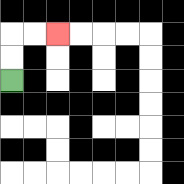{'start': '[0, 3]', 'end': '[2, 1]', 'path_directions': 'U,U,R,R', 'path_coordinates': '[[0, 3], [0, 2], [0, 1], [1, 1], [2, 1]]'}